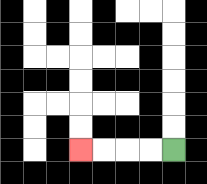{'start': '[7, 6]', 'end': '[3, 6]', 'path_directions': 'L,L,L,L', 'path_coordinates': '[[7, 6], [6, 6], [5, 6], [4, 6], [3, 6]]'}